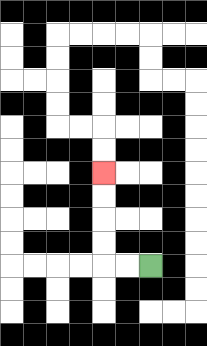{'start': '[6, 11]', 'end': '[4, 7]', 'path_directions': 'L,L,U,U,U,U', 'path_coordinates': '[[6, 11], [5, 11], [4, 11], [4, 10], [4, 9], [4, 8], [4, 7]]'}